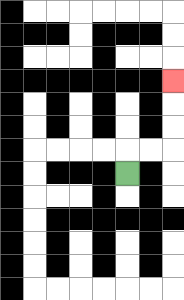{'start': '[5, 7]', 'end': '[7, 3]', 'path_directions': 'U,R,R,U,U,U', 'path_coordinates': '[[5, 7], [5, 6], [6, 6], [7, 6], [7, 5], [7, 4], [7, 3]]'}